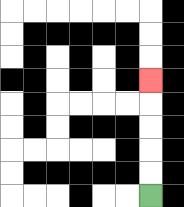{'start': '[6, 8]', 'end': '[6, 3]', 'path_directions': 'U,U,U,U,U', 'path_coordinates': '[[6, 8], [6, 7], [6, 6], [6, 5], [6, 4], [6, 3]]'}